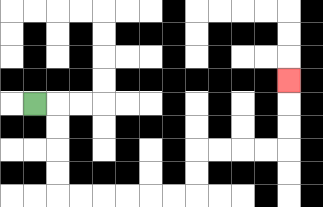{'start': '[1, 4]', 'end': '[12, 3]', 'path_directions': 'R,D,D,D,D,R,R,R,R,R,R,U,U,R,R,R,R,U,U,U', 'path_coordinates': '[[1, 4], [2, 4], [2, 5], [2, 6], [2, 7], [2, 8], [3, 8], [4, 8], [5, 8], [6, 8], [7, 8], [8, 8], [8, 7], [8, 6], [9, 6], [10, 6], [11, 6], [12, 6], [12, 5], [12, 4], [12, 3]]'}